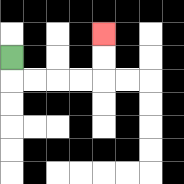{'start': '[0, 2]', 'end': '[4, 1]', 'path_directions': 'D,R,R,R,R,U,U', 'path_coordinates': '[[0, 2], [0, 3], [1, 3], [2, 3], [3, 3], [4, 3], [4, 2], [4, 1]]'}